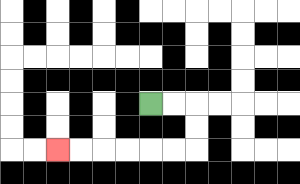{'start': '[6, 4]', 'end': '[2, 6]', 'path_directions': 'R,R,D,D,L,L,L,L,L,L', 'path_coordinates': '[[6, 4], [7, 4], [8, 4], [8, 5], [8, 6], [7, 6], [6, 6], [5, 6], [4, 6], [3, 6], [2, 6]]'}